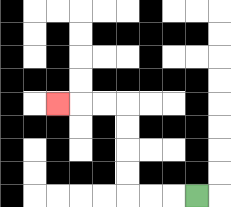{'start': '[8, 8]', 'end': '[2, 4]', 'path_directions': 'L,L,L,U,U,U,U,L,L,L', 'path_coordinates': '[[8, 8], [7, 8], [6, 8], [5, 8], [5, 7], [5, 6], [5, 5], [5, 4], [4, 4], [3, 4], [2, 4]]'}